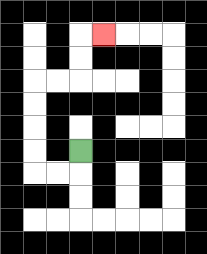{'start': '[3, 6]', 'end': '[4, 1]', 'path_directions': 'D,L,L,U,U,U,U,R,R,U,U,R', 'path_coordinates': '[[3, 6], [3, 7], [2, 7], [1, 7], [1, 6], [1, 5], [1, 4], [1, 3], [2, 3], [3, 3], [3, 2], [3, 1], [4, 1]]'}